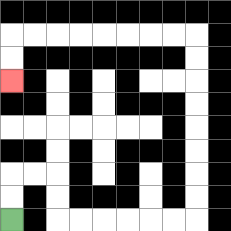{'start': '[0, 9]', 'end': '[0, 3]', 'path_directions': 'U,U,R,R,D,D,R,R,R,R,R,R,U,U,U,U,U,U,U,U,L,L,L,L,L,L,L,L,D,D', 'path_coordinates': '[[0, 9], [0, 8], [0, 7], [1, 7], [2, 7], [2, 8], [2, 9], [3, 9], [4, 9], [5, 9], [6, 9], [7, 9], [8, 9], [8, 8], [8, 7], [8, 6], [8, 5], [8, 4], [8, 3], [8, 2], [8, 1], [7, 1], [6, 1], [5, 1], [4, 1], [3, 1], [2, 1], [1, 1], [0, 1], [0, 2], [0, 3]]'}